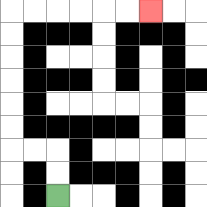{'start': '[2, 8]', 'end': '[6, 0]', 'path_directions': 'U,U,L,L,U,U,U,U,U,U,R,R,R,R,R,R', 'path_coordinates': '[[2, 8], [2, 7], [2, 6], [1, 6], [0, 6], [0, 5], [0, 4], [0, 3], [0, 2], [0, 1], [0, 0], [1, 0], [2, 0], [3, 0], [4, 0], [5, 0], [6, 0]]'}